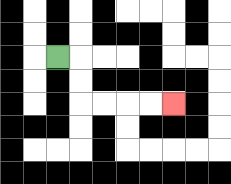{'start': '[2, 2]', 'end': '[7, 4]', 'path_directions': 'R,D,D,R,R,R,R', 'path_coordinates': '[[2, 2], [3, 2], [3, 3], [3, 4], [4, 4], [5, 4], [6, 4], [7, 4]]'}